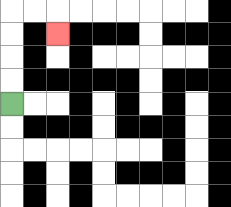{'start': '[0, 4]', 'end': '[2, 1]', 'path_directions': 'U,U,U,U,R,R,D', 'path_coordinates': '[[0, 4], [0, 3], [0, 2], [0, 1], [0, 0], [1, 0], [2, 0], [2, 1]]'}